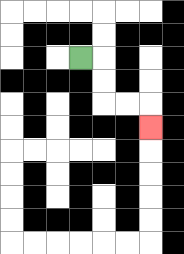{'start': '[3, 2]', 'end': '[6, 5]', 'path_directions': 'R,D,D,R,R,D', 'path_coordinates': '[[3, 2], [4, 2], [4, 3], [4, 4], [5, 4], [6, 4], [6, 5]]'}